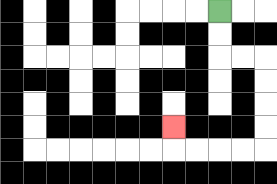{'start': '[9, 0]', 'end': '[7, 5]', 'path_directions': 'D,D,R,R,D,D,D,D,L,L,L,L,U', 'path_coordinates': '[[9, 0], [9, 1], [9, 2], [10, 2], [11, 2], [11, 3], [11, 4], [11, 5], [11, 6], [10, 6], [9, 6], [8, 6], [7, 6], [7, 5]]'}